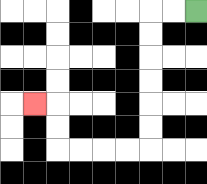{'start': '[8, 0]', 'end': '[1, 4]', 'path_directions': 'L,L,D,D,D,D,D,D,L,L,L,L,U,U,L', 'path_coordinates': '[[8, 0], [7, 0], [6, 0], [6, 1], [6, 2], [6, 3], [6, 4], [6, 5], [6, 6], [5, 6], [4, 6], [3, 6], [2, 6], [2, 5], [2, 4], [1, 4]]'}